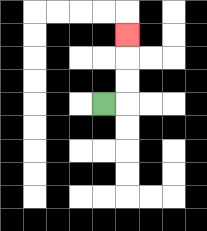{'start': '[4, 4]', 'end': '[5, 1]', 'path_directions': 'R,U,U,U', 'path_coordinates': '[[4, 4], [5, 4], [5, 3], [5, 2], [5, 1]]'}